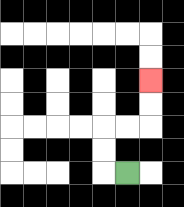{'start': '[5, 7]', 'end': '[6, 3]', 'path_directions': 'L,U,U,R,R,U,U', 'path_coordinates': '[[5, 7], [4, 7], [4, 6], [4, 5], [5, 5], [6, 5], [6, 4], [6, 3]]'}